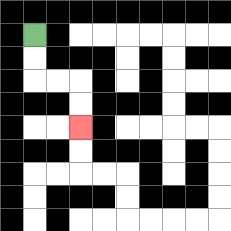{'start': '[1, 1]', 'end': '[3, 5]', 'path_directions': 'D,D,R,R,D,D', 'path_coordinates': '[[1, 1], [1, 2], [1, 3], [2, 3], [3, 3], [3, 4], [3, 5]]'}